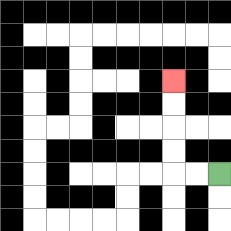{'start': '[9, 7]', 'end': '[7, 3]', 'path_directions': 'L,L,U,U,U,U', 'path_coordinates': '[[9, 7], [8, 7], [7, 7], [7, 6], [7, 5], [7, 4], [7, 3]]'}